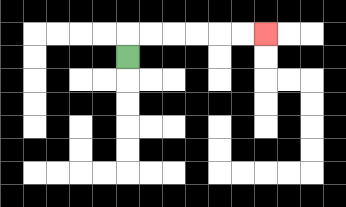{'start': '[5, 2]', 'end': '[11, 1]', 'path_directions': 'U,R,R,R,R,R,R', 'path_coordinates': '[[5, 2], [5, 1], [6, 1], [7, 1], [8, 1], [9, 1], [10, 1], [11, 1]]'}